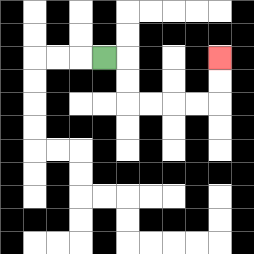{'start': '[4, 2]', 'end': '[9, 2]', 'path_directions': 'R,D,D,R,R,R,R,U,U', 'path_coordinates': '[[4, 2], [5, 2], [5, 3], [5, 4], [6, 4], [7, 4], [8, 4], [9, 4], [9, 3], [9, 2]]'}